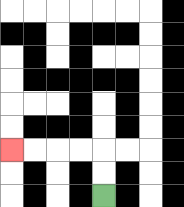{'start': '[4, 8]', 'end': '[0, 6]', 'path_directions': 'U,U,L,L,L,L', 'path_coordinates': '[[4, 8], [4, 7], [4, 6], [3, 6], [2, 6], [1, 6], [0, 6]]'}